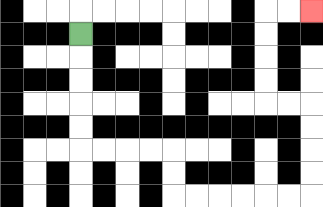{'start': '[3, 1]', 'end': '[13, 0]', 'path_directions': 'D,D,D,D,D,R,R,R,R,D,D,R,R,R,R,R,R,U,U,U,U,L,L,U,U,U,U,R,R', 'path_coordinates': '[[3, 1], [3, 2], [3, 3], [3, 4], [3, 5], [3, 6], [4, 6], [5, 6], [6, 6], [7, 6], [7, 7], [7, 8], [8, 8], [9, 8], [10, 8], [11, 8], [12, 8], [13, 8], [13, 7], [13, 6], [13, 5], [13, 4], [12, 4], [11, 4], [11, 3], [11, 2], [11, 1], [11, 0], [12, 0], [13, 0]]'}